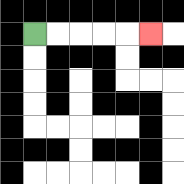{'start': '[1, 1]', 'end': '[6, 1]', 'path_directions': 'R,R,R,R,R', 'path_coordinates': '[[1, 1], [2, 1], [3, 1], [4, 1], [5, 1], [6, 1]]'}